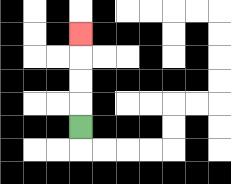{'start': '[3, 5]', 'end': '[3, 1]', 'path_directions': 'U,U,U,U', 'path_coordinates': '[[3, 5], [3, 4], [3, 3], [3, 2], [3, 1]]'}